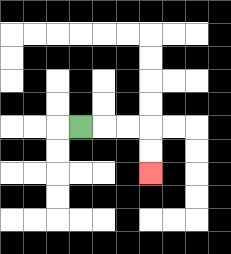{'start': '[3, 5]', 'end': '[6, 7]', 'path_directions': 'R,R,R,D,D', 'path_coordinates': '[[3, 5], [4, 5], [5, 5], [6, 5], [6, 6], [6, 7]]'}